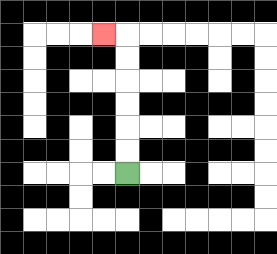{'start': '[5, 7]', 'end': '[4, 1]', 'path_directions': 'U,U,U,U,U,U,L', 'path_coordinates': '[[5, 7], [5, 6], [5, 5], [5, 4], [5, 3], [5, 2], [5, 1], [4, 1]]'}